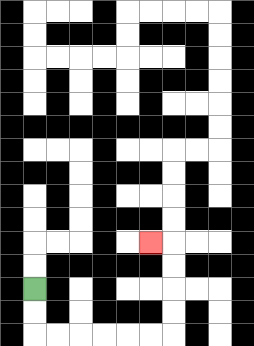{'start': '[1, 12]', 'end': '[6, 10]', 'path_directions': 'D,D,R,R,R,R,R,R,U,U,U,U,L', 'path_coordinates': '[[1, 12], [1, 13], [1, 14], [2, 14], [3, 14], [4, 14], [5, 14], [6, 14], [7, 14], [7, 13], [7, 12], [7, 11], [7, 10], [6, 10]]'}